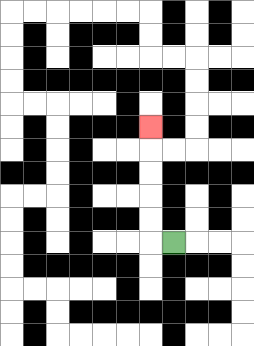{'start': '[7, 10]', 'end': '[6, 5]', 'path_directions': 'L,U,U,U,U,U', 'path_coordinates': '[[7, 10], [6, 10], [6, 9], [6, 8], [6, 7], [6, 6], [6, 5]]'}